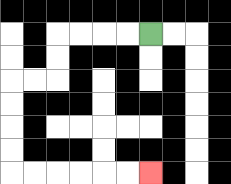{'start': '[6, 1]', 'end': '[6, 7]', 'path_directions': 'L,L,L,L,D,D,L,L,D,D,D,D,R,R,R,R,R,R', 'path_coordinates': '[[6, 1], [5, 1], [4, 1], [3, 1], [2, 1], [2, 2], [2, 3], [1, 3], [0, 3], [0, 4], [0, 5], [0, 6], [0, 7], [1, 7], [2, 7], [3, 7], [4, 7], [5, 7], [6, 7]]'}